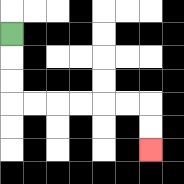{'start': '[0, 1]', 'end': '[6, 6]', 'path_directions': 'D,D,D,R,R,R,R,R,R,D,D', 'path_coordinates': '[[0, 1], [0, 2], [0, 3], [0, 4], [1, 4], [2, 4], [3, 4], [4, 4], [5, 4], [6, 4], [6, 5], [6, 6]]'}